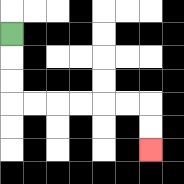{'start': '[0, 1]', 'end': '[6, 6]', 'path_directions': 'D,D,D,R,R,R,R,R,R,D,D', 'path_coordinates': '[[0, 1], [0, 2], [0, 3], [0, 4], [1, 4], [2, 4], [3, 4], [4, 4], [5, 4], [6, 4], [6, 5], [6, 6]]'}